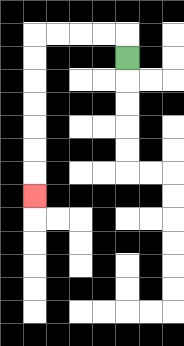{'start': '[5, 2]', 'end': '[1, 8]', 'path_directions': 'U,L,L,L,L,D,D,D,D,D,D,D', 'path_coordinates': '[[5, 2], [5, 1], [4, 1], [3, 1], [2, 1], [1, 1], [1, 2], [1, 3], [1, 4], [1, 5], [1, 6], [1, 7], [1, 8]]'}